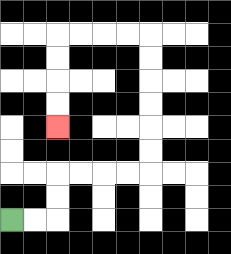{'start': '[0, 9]', 'end': '[2, 5]', 'path_directions': 'R,R,U,U,R,R,R,R,U,U,U,U,U,U,L,L,L,L,D,D,D,D', 'path_coordinates': '[[0, 9], [1, 9], [2, 9], [2, 8], [2, 7], [3, 7], [4, 7], [5, 7], [6, 7], [6, 6], [6, 5], [6, 4], [6, 3], [6, 2], [6, 1], [5, 1], [4, 1], [3, 1], [2, 1], [2, 2], [2, 3], [2, 4], [2, 5]]'}